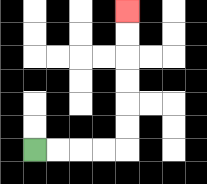{'start': '[1, 6]', 'end': '[5, 0]', 'path_directions': 'R,R,R,R,U,U,U,U,U,U', 'path_coordinates': '[[1, 6], [2, 6], [3, 6], [4, 6], [5, 6], [5, 5], [5, 4], [5, 3], [5, 2], [5, 1], [5, 0]]'}